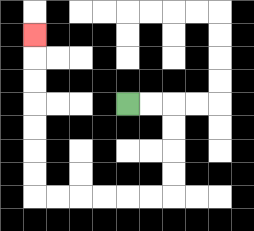{'start': '[5, 4]', 'end': '[1, 1]', 'path_directions': 'R,R,D,D,D,D,L,L,L,L,L,L,U,U,U,U,U,U,U', 'path_coordinates': '[[5, 4], [6, 4], [7, 4], [7, 5], [7, 6], [7, 7], [7, 8], [6, 8], [5, 8], [4, 8], [3, 8], [2, 8], [1, 8], [1, 7], [1, 6], [1, 5], [1, 4], [1, 3], [1, 2], [1, 1]]'}